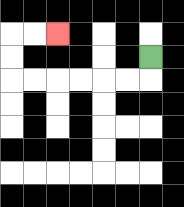{'start': '[6, 2]', 'end': '[2, 1]', 'path_directions': 'D,L,L,L,L,L,L,U,U,R,R', 'path_coordinates': '[[6, 2], [6, 3], [5, 3], [4, 3], [3, 3], [2, 3], [1, 3], [0, 3], [0, 2], [0, 1], [1, 1], [2, 1]]'}